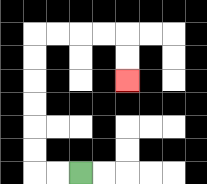{'start': '[3, 7]', 'end': '[5, 3]', 'path_directions': 'L,L,U,U,U,U,U,U,R,R,R,R,D,D', 'path_coordinates': '[[3, 7], [2, 7], [1, 7], [1, 6], [1, 5], [1, 4], [1, 3], [1, 2], [1, 1], [2, 1], [3, 1], [4, 1], [5, 1], [5, 2], [5, 3]]'}